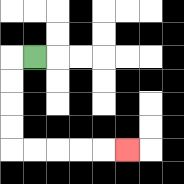{'start': '[1, 2]', 'end': '[5, 6]', 'path_directions': 'L,D,D,D,D,R,R,R,R,R', 'path_coordinates': '[[1, 2], [0, 2], [0, 3], [0, 4], [0, 5], [0, 6], [1, 6], [2, 6], [3, 6], [4, 6], [5, 6]]'}